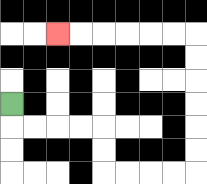{'start': '[0, 4]', 'end': '[2, 1]', 'path_directions': 'D,R,R,R,R,D,D,R,R,R,R,U,U,U,U,U,U,L,L,L,L,L,L', 'path_coordinates': '[[0, 4], [0, 5], [1, 5], [2, 5], [3, 5], [4, 5], [4, 6], [4, 7], [5, 7], [6, 7], [7, 7], [8, 7], [8, 6], [8, 5], [8, 4], [8, 3], [8, 2], [8, 1], [7, 1], [6, 1], [5, 1], [4, 1], [3, 1], [2, 1]]'}